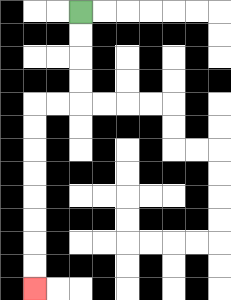{'start': '[3, 0]', 'end': '[1, 12]', 'path_directions': 'D,D,D,D,L,L,D,D,D,D,D,D,D,D', 'path_coordinates': '[[3, 0], [3, 1], [3, 2], [3, 3], [3, 4], [2, 4], [1, 4], [1, 5], [1, 6], [1, 7], [1, 8], [1, 9], [1, 10], [1, 11], [1, 12]]'}